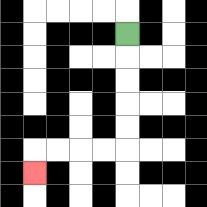{'start': '[5, 1]', 'end': '[1, 7]', 'path_directions': 'D,D,D,D,D,L,L,L,L,D', 'path_coordinates': '[[5, 1], [5, 2], [5, 3], [5, 4], [5, 5], [5, 6], [4, 6], [3, 6], [2, 6], [1, 6], [1, 7]]'}